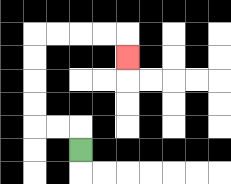{'start': '[3, 6]', 'end': '[5, 2]', 'path_directions': 'U,L,L,U,U,U,U,R,R,R,R,D', 'path_coordinates': '[[3, 6], [3, 5], [2, 5], [1, 5], [1, 4], [1, 3], [1, 2], [1, 1], [2, 1], [3, 1], [4, 1], [5, 1], [5, 2]]'}